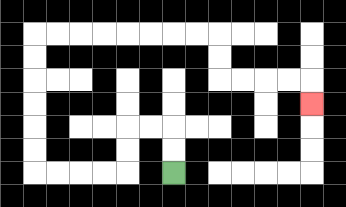{'start': '[7, 7]', 'end': '[13, 4]', 'path_directions': 'U,U,L,L,D,D,L,L,L,L,U,U,U,U,U,U,R,R,R,R,R,R,R,R,D,D,R,R,R,R,D', 'path_coordinates': '[[7, 7], [7, 6], [7, 5], [6, 5], [5, 5], [5, 6], [5, 7], [4, 7], [3, 7], [2, 7], [1, 7], [1, 6], [1, 5], [1, 4], [1, 3], [1, 2], [1, 1], [2, 1], [3, 1], [4, 1], [5, 1], [6, 1], [7, 1], [8, 1], [9, 1], [9, 2], [9, 3], [10, 3], [11, 3], [12, 3], [13, 3], [13, 4]]'}